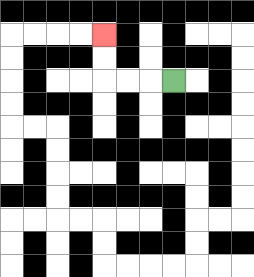{'start': '[7, 3]', 'end': '[4, 1]', 'path_directions': 'L,L,L,U,U', 'path_coordinates': '[[7, 3], [6, 3], [5, 3], [4, 3], [4, 2], [4, 1]]'}